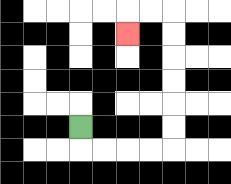{'start': '[3, 5]', 'end': '[5, 1]', 'path_directions': 'D,R,R,R,R,U,U,U,U,U,U,L,L,D', 'path_coordinates': '[[3, 5], [3, 6], [4, 6], [5, 6], [6, 6], [7, 6], [7, 5], [7, 4], [7, 3], [7, 2], [7, 1], [7, 0], [6, 0], [5, 0], [5, 1]]'}